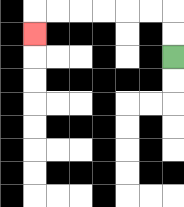{'start': '[7, 2]', 'end': '[1, 1]', 'path_directions': 'U,U,L,L,L,L,L,L,D', 'path_coordinates': '[[7, 2], [7, 1], [7, 0], [6, 0], [5, 0], [4, 0], [3, 0], [2, 0], [1, 0], [1, 1]]'}